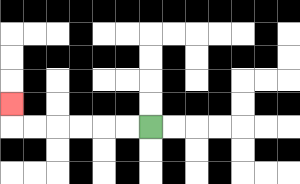{'start': '[6, 5]', 'end': '[0, 4]', 'path_directions': 'L,L,L,L,L,L,U', 'path_coordinates': '[[6, 5], [5, 5], [4, 5], [3, 5], [2, 5], [1, 5], [0, 5], [0, 4]]'}